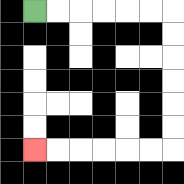{'start': '[1, 0]', 'end': '[1, 6]', 'path_directions': 'R,R,R,R,R,R,D,D,D,D,D,D,L,L,L,L,L,L', 'path_coordinates': '[[1, 0], [2, 0], [3, 0], [4, 0], [5, 0], [6, 0], [7, 0], [7, 1], [7, 2], [7, 3], [7, 4], [7, 5], [7, 6], [6, 6], [5, 6], [4, 6], [3, 6], [2, 6], [1, 6]]'}